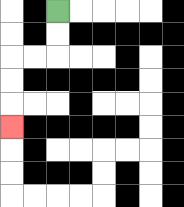{'start': '[2, 0]', 'end': '[0, 5]', 'path_directions': 'D,D,L,L,D,D,D', 'path_coordinates': '[[2, 0], [2, 1], [2, 2], [1, 2], [0, 2], [0, 3], [0, 4], [0, 5]]'}